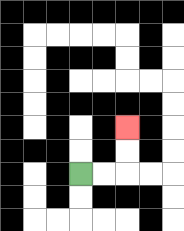{'start': '[3, 7]', 'end': '[5, 5]', 'path_directions': 'R,R,U,U', 'path_coordinates': '[[3, 7], [4, 7], [5, 7], [5, 6], [5, 5]]'}